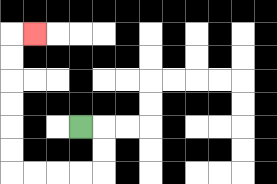{'start': '[3, 5]', 'end': '[1, 1]', 'path_directions': 'R,D,D,L,L,L,L,U,U,U,U,U,U,R', 'path_coordinates': '[[3, 5], [4, 5], [4, 6], [4, 7], [3, 7], [2, 7], [1, 7], [0, 7], [0, 6], [0, 5], [0, 4], [0, 3], [0, 2], [0, 1], [1, 1]]'}